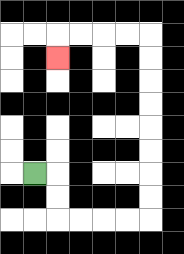{'start': '[1, 7]', 'end': '[2, 2]', 'path_directions': 'R,D,D,R,R,R,R,U,U,U,U,U,U,U,U,L,L,L,L,D', 'path_coordinates': '[[1, 7], [2, 7], [2, 8], [2, 9], [3, 9], [4, 9], [5, 9], [6, 9], [6, 8], [6, 7], [6, 6], [6, 5], [6, 4], [6, 3], [6, 2], [6, 1], [5, 1], [4, 1], [3, 1], [2, 1], [2, 2]]'}